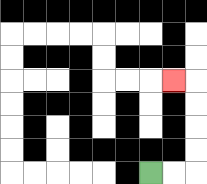{'start': '[6, 7]', 'end': '[7, 3]', 'path_directions': 'R,R,U,U,U,U,L', 'path_coordinates': '[[6, 7], [7, 7], [8, 7], [8, 6], [8, 5], [8, 4], [8, 3], [7, 3]]'}